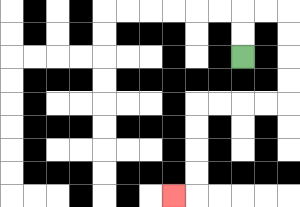{'start': '[10, 2]', 'end': '[7, 8]', 'path_directions': 'U,U,R,R,D,D,D,D,L,L,L,L,D,D,D,D,L', 'path_coordinates': '[[10, 2], [10, 1], [10, 0], [11, 0], [12, 0], [12, 1], [12, 2], [12, 3], [12, 4], [11, 4], [10, 4], [9, 4], [8, 4], [8, 5], [8, 6], [8, 7], [8, 8], [7, 8]]'}